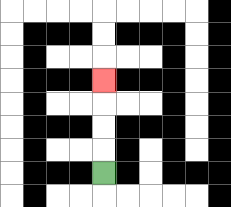{'start': '[4, 7]', 'end': '[4, 3]', 'path_directions': 'U,U,U,U', 'path_coordinates': '[[4, 7], [4, 6], [4, 5], [4, 4], [4, 3]]'}